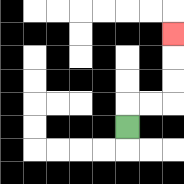{'start': '[5, 5]', 'end': '[7, 1]', 'path_directions': 'U,R,R,U,U,U', 'path_coordinates': '[[5, 5], [5, 4], [6, 4], [7, 4], [7, 3], [7, 2], [7, 1]]'}